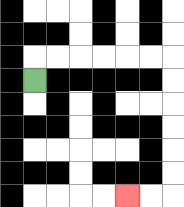{'start': '[1, 3]', 'end': '[5, 8]', 'path_directions': 'U,R,R,R,R,R,R,D,D,D,D,D,D,L,L', 'path_coordinates': '[[1, 3], [1, 2], [2, 2], [3, 2], [4, 2], [5, 2], [6, 2], [7, 2], [7, 3], [7, 4], [7, 5], [7, 6], [7, 7], [7, 8], [6, 8], [5, 8]]'}